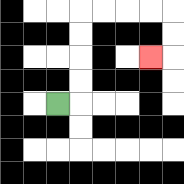{'start': '[2, 4]', 'end': '[6, 2]', 'path_directions': 'R,U,U,U,U,R,R,R,R,D,D,L', 'path_coordinates': '[[2, 4], [3, 4], [3, 3], [3, 2], [3, 1], [3, 0], [4, 0], [5, 0], [6, 0], [7, 0], [7, 1], [7, 2], [6, 2]]'}